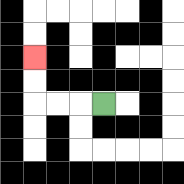{'start': '[4, 4]', 'end': '[1, 2]', 'path_directions': 'L,L,L,U,U', 'path_coordinates': '[[4, 4], [3, 4], [2, 4], [1, 4], [1, 3], [1, 2]]'}